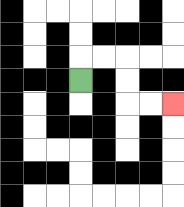{'start': '[3, 3]', 'end': '[7, 4]', 'path_directions': 'U,R,R,D,D,R,R', 'path_coordinates': '[[3, 3], [3, 2], [4, 2], [5, 2], [5, 3], [5, 4], [6, 4], [7, 4]]'}